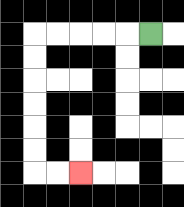{'start': '[6, 1]', 'end': '[3, 7]', 'path_directions': 'L,L,L,L,L,D,D,D,D,D,D,R,R', 'path_coordinates': '[[6, 1], [5, 1], [4, 1], [3, 1], [2, 1], [1, 1], [1, 2], [1, 3], [1, 4], [1, 5], [1, 6], [1, 7], [2, 7], [3, 7]]'}